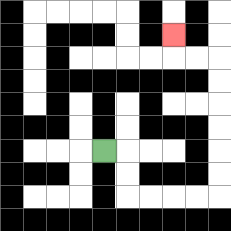{'start': '[4, 6]', 'end': '[7, 1]', 'path_directions': 'R,D,D,R,R,R,R,U,U,U,U,U,U,L,L,U', 'path_coordinates': '[[4, 6], [5, 6], [5, 7], [5, 8], [6, 8], [7, 8], [8, 8], [9, 8], [9, 7], [9, 6], [9, 5], [9, 4], [9, 3], [9, 2], [8, 2], [7, 2], [7, 1]]'}